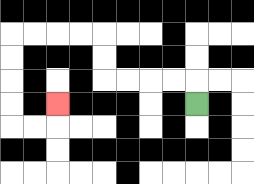{'start': '[8, 4]', 'end': '[2, 4]', 'path_directions': 'U,L,L,L,L,U,U,L,L,L,L,D,D,D,D,R,R,U', 'path_coordinates': '[[8, 4], [8, 3], [7, 3], [6, 3], [5, 3], [4, 3], [4, 2], [4, 1], [3, 1], [2, 1], [1, 1], [0, 1], [0, 2], [0, 3], [0, 4], [0, 5], [1, 5], [2, 5], [2, 4]]'}